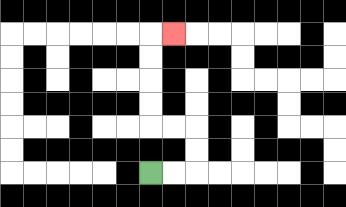{'start': '[6, 7]', 'end': '[7, 1]', 'path_directions': 'R,R,U,U,L,L,U,U,U,U,R', 'path_coordinates': '[[6, 7], [7, 7], [8, 7], [8, 6], [8, 5], [7, 5], [6, 5], [6, 4], [6, 3], [6, 2], [6, 1], [7, 1]]'}